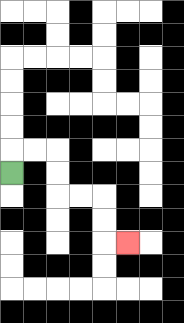{'start': '[0, 7]', 'end': '[5, 10]', 'path_directions': 'U,R,R,D,D,R,R,D,D,R', 'path_coordinates': '[[0, 7], [0, 6], [1, 6], [2, 6], [2, 7], [2, 8], [3, 8], [4, 8], [4, 9], [4, 10], [5, 10]]'}